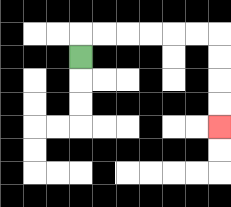{'start': '[3, 2]', 'end': '[9, 5]', 'path_directions': 'U,R,R,R,R,R,R,D,D,D,D', 'path_coordinates': '[[3, 2], [3, 1], [4, 1], [5, 1], [6, 1], [7, 1], [8, 1], [9, 1], [9, 2], [9, 3], [9, 4], [9, 5]]'}